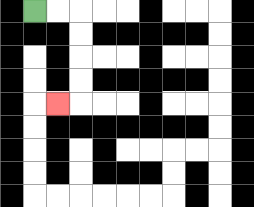{'start': '[1, 0]', 'end': '[2, 4]', 'path_directions': 'R,R,D,D,D,D,L', 'path_coordinates': '[[1, 0], [2, 0], [3, 0], [3, 1], [3, 2], [3, 3], [3, 4], [2, 4]]'}